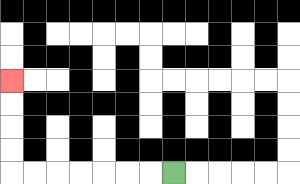{'start': '[7, 7]', 'end': '[0, 3]', 'path_directions': 'L,L,L,L,L,L,L,U,U,U,U', 'path_coordinates': '[[7, 7], [6, 7], [5, 7], [4, 7], [3, 7], [2, 7], [1, 7], [0, 7], [0, 6], [0, 5], [0, 4], [0, 3]]'}